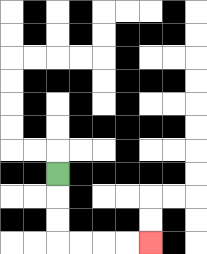{'start': '[2, 7]', 'end': '[6, 10]', 'path_directions': 'D,D,D,R,R,R,R', 'path_coordinates': '[[2, 7], [2, 8], [2, 9], [2, 10], [3, 10], [4, 10], [5, 10], [6, 10]]'}